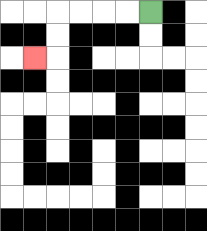{'start': '[6, 0]', 'end': '[1, 2]', 'path_directions': 'L,L,L,L,D,D,L', 'path_coordinates': '[[6, 0], [5, 0], [4, 0], [3, 0], [2, 0], [2, 1], [2, 2], [1, 2]]'}